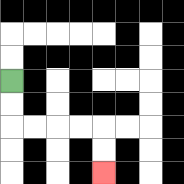{'start': '[0, 3]', 'end': '[4, 7]', 'path_directions': 'D,D,R,R,R,R,D,D', 'path_coordinates': '[[0, 3], [0, 4], [0, 5], [1, 5], [2, 5], [3, 5], [4, 5], [4, 6], [4, 7]]'}